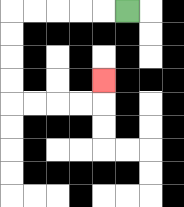{'start': '[5, 0]', 'end': '[4, 3]', 'path_directions': 'L,L,L,L,L,D,D,D,D,R,R,R,R,U', 'path_coordinates': '[[5, 0], [4, 0], [3, 0], [2, 0], [1, 0], [0, 0], [0, 1], [0, 2], [0, 3], [0, 4], [1, 4], [2, 4], [3, 4], [4, 4], [4, 3]]'}